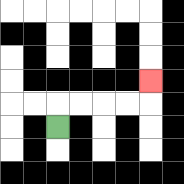{'start': '[2, 5]', 'end': '[6, 3]', 'path_directions': 'U,R,R,R,R,U', 'path_coordinates': '[[2, 5], [2, 4], [3, 4], [4, 4], [5, 4], [6, 4], [6, 3]]'}